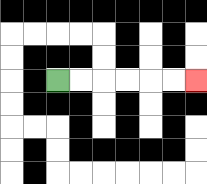{'start': '[2, 3]', 'end': '[8, 3]', 'path_directions': 'R,R,R,R,R,R', 'path_coordinates': '[[2, 3], [3, 3], [4, 3], [5, 3], [6, 3], [7, 3], [8, 3]]'}